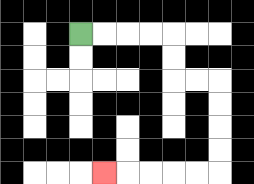{'start': '[3, 1]', 'end': '[4, 7]', 'path_directions': 'R,R,R,R,D,D,R,R,D,D,D,D,L,L,L,L,L', 'path_coordinates': '[[3, 1], [4, 1], [5, 1], [6, 1], [7, 1], [7, 2], [7, 3], [8, 3], [9, 3], [9, 4], [9, 5], [9, 6], [9, 7], [8, 7], [7, 7], [6, 7], [5, 7], [4, 7]]'}